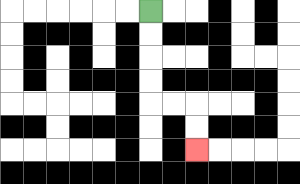{'start': '[6, 0]', 'end': '[8, 6]', 'path_directions': 'D,D,D,D,R,R,D,D', 'path_coordinates': '[[6, 0], [6, 1], [6, 2], [6, 3], [6, 4], [7, 4], [8, 4], [8, 5], [8, 6]]'}